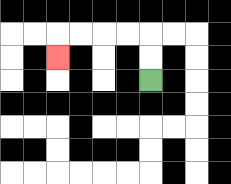{'start': '[6, 3]', 'end': '[2, 2]', 'path_directions': 'U,U,L,L,L,L,D', 'path_coordinates': '[[6, 3], [6, 2], [6, 1], [5, 1], [4, 1], [3, 1], [2, 1], [2, 2]]'}